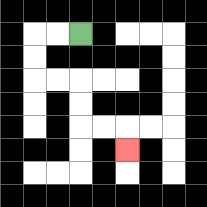{'start': '[3, 1]', 'end': '[5, 6]', 'path_directions': 'L,L,D,D,R,R,D,D,R,R,D', 'path_coordinates': '[[3, 1], [2, 1], [1, 1], [1, 2], [1, 3], [2, 3], [3, 3], [3, 4], [3, 5], [4, 5], [5, 5], [5, 6]]'}